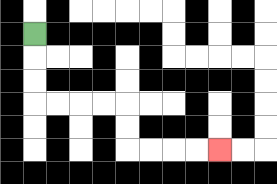{'start': '[1, 1]', 'end': '[9, 6]', 'path_directions': 'D,D,D,R,R,R,R,D,D,R,R,R,R', 'path_coordinates': '[[1, 1], [1, 2], [1, 3], [1, 4], [2, 4], [3, 4], [4, 4], [5, 4], [5, 5], [5, 6], [6, 6], [7, 6], [8, 6], [9, 6]]'}